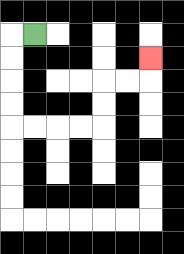{'start': '[1, 1]', 'end': '[6, 2]', 'path_directions': 'L,D,D,D,D,R,R,R,R,U,U,R,R,U', 'path_coordinates': '[[1, 1], [0, 1], [0, 2], [0, 3], [0, 4], [0, 5], [1, 5], [2, 5], [3, 5], [4, 5], [4, 4], [4, 3], [5, 3], [6, 3], [6, 2]]'}